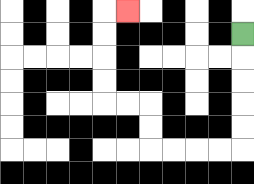{'start': '[10, 1]', 'end': '[5, 0]', 'path_directions': 'D,D,D,D,D,L,L,L,L,U,U,L,L,U,U,U,U,R', 'path_coordinates': '[[10, 1], [10, 2], [10, 3], [10, 4], [10, 5], [10, 6], [9, 6], [8, 6], [7, 6], [6, 6], [6, 5], [6, 4], [5, 4], [4, 4], [4, 3], [4, 2], [4, 1], [4, 0], [5, 0]]'}